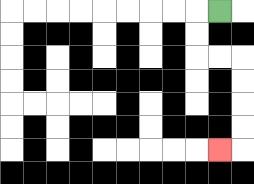{'start': '[9, 0]', 'end': '[9, 6]', 'path_directions': 'L,D,D,R,R,D,D,D,D,L', 'path_coordinates': '[[9, 0], [8, 0], [8, 1], [8, 2], [9, 2], [10, 2], [10, 3], [10, 4], [10, 5], [10, 6], [9, 6]]'}